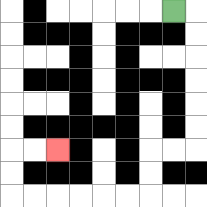{'start': '[7, 0]', 'end': '[2, 6]', 'path_directions': 'R,D,D,D,D,D,D,L,L,D,D,L,L,L,L,L,L,U,U,R,R', 'path_coordinates': '[[7, 0], [8, 0], [8, 1], [8, 2], [8, 3], [8, 4], [8, 5], [8, 6], [7, 6], [6, 6], [6, 7], [6, 8], [5, 8], [4, 8], [3, 8], [2, 8], [1, 8], [0, 8], [0, 7], [0, 6], [1, 6], [2, 6]]'}